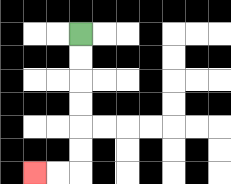{'start': '[3, 1]', 'end': '[1, 7]', 'path_directions': 'D,D,D,D,D,D,L,L', 'path_coordinates': '[[3, 1], [3, 2], [3, 3], [3, 4], [3, 5], [3, 6], [3, 7], [2, 7], [1, 7]]'}